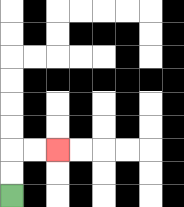{'start': '[0, 8]', 'end': '[2, 6]', 'path_directions': 'U,U,R,R', 'path_coordinates': '[[0, 8], [0, 7], [0, 6], [1, 6], [2, 6]]'}